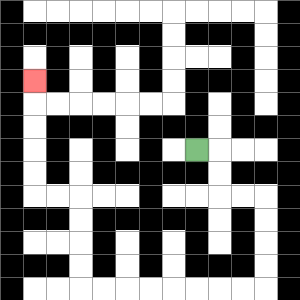{'start': '[8, 6]', 'end': '[1, 3]', 'path_directions': 'R,D,D,R,R,D,D,D,D,L,L,L,L,L,L,L,L,U,U,U,U,L,L,U,U,U,U,U', 'path_coordinates': '[[8, 6], [9, 6], [9, 7], [9, 8], [10, 8], [11, 8], [11, 9], [11, 10], [11, 11], [11, 12], [10, 12], [9, 12], [8, 12], [7, 12], [6, 12], [5, 12], [4, 12], [3, 12], [3, 11], [3, 10], [3, 9], [3, 8], [2, 8], [1, 8], [1, 7], [1, 6], [1, 5], [1, 4], [1, 3]]'}